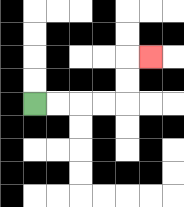{'start': '[1, 4]', 'end': '[6, 2]', 'path_directions': 'R,R,R,R,U,U,R', 'path_coordinates': '[[1, 4], [2, 4], [3, 4], [4, 4], [5, 4], [5, 3], [5, 2], [6, 2]]'}